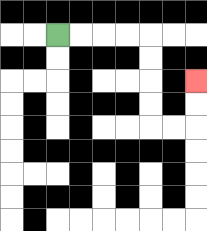{'start': '[2, 1]', 'end': '[8, 3]', 'path_directions': 'R,R,R,R,D,D,D,D,R,R,U,U', 'path_coordinates': '[[2, 1], [3, 1], [4, 1], [5, 1], [6, 1], [6, 2], [6, 3], [6, 4], [6, 5], [7, 5], [8, 5], [8, 4], [8, 3]]'}